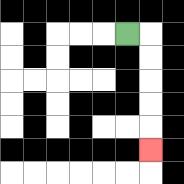{'start': '[5, 1]', 'end': '[6, 6]', 'path_directions': 'R,D,D,D,D,D', 'path_coordinates': '[[5, 1], [6, 1], [6, 2], [6, 3], [6, 4], [6, 5], [6, 6]]'}